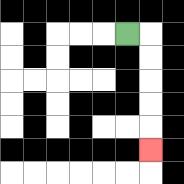{'start': '[5, 1]', 'end': '[6, 6]', 'path_directions': 'R,D,D,D,D,D', 'path_coordinates': '[[5, 1], [6, 1], [6, 2], [6, 3], [6, 4], [6, 5], [6, 6]]'}